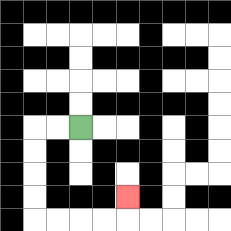{'start': '[3, 5]', 'end': '[5, 8]', 'path_directions': 'L,L,D,D,D,D,R,R,R,R,U', 'path_coordinates': '[[3, 5], [2, 5], [1, 5], [1, 6], [1, 7], [1, 8], [1, 9], [2, 9], [3, 9], [4, 9], [5, 9], [5, 8]]'}